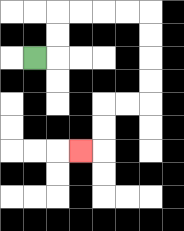{'start': '[1, 2]', 'end': '[3, 6]', 'path_directions': 'R,U,U,R,R,R,R,D,D,D,D,L,L,D,D,L', 'path_coordinates': '[[1, 2], [2, 2], [2, 1], [2, 0], [3, 0], [4, 0], [5, 0], [6, 0], [6, 1], [6, 2], [6, 3], [6, 4], [5, 4], [4, 4], [4, 5], [4, 6], [3, 6]]'}